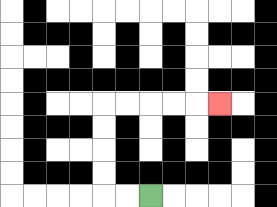{'start': '[6, 8]', 'end': '[9, 4]', 'path_directions': 'L,L,U,U,U,U,R,R,R,R,R', 'path_coordinates': '[[6, 8], [5, 8], [4, 8], [4, 7], [4, 6], [4, 5], [4, 4], [5, 4], [6, 4], [7, 4], [8, 4], [9, 4]]'}